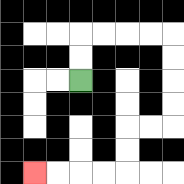{'start': '[3, 3]', 'end': '[1, 7]', 'path_directions': 'U,U,R,R,R,R,D,D,D,D,L,L,D,D,L,L,L,L', 'path_coordinates': '[[3, 3], [3, 2], [3, 1], [4, 1], [5, 1], [6, 1], [7, 1], [7, 2], [7, 3], [7, 4], [7, 5], [6, 5], [5, 5], [5, 6], [5, 7], [4, 7], [3, 7], [2, 7], [1, 7]]'}